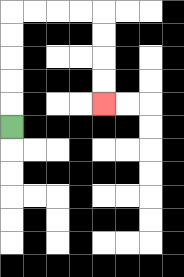{'start': '[0, 5]', 'end': '[4, 4]', 'path_directions': 'U,U,U,U,U,R,R,R,R,D,D,D,D', 'path_coordinates': '[[0, 5], [0, 4], [0, 3], [0, 2], [0, 1], [0, 0], [1, 0], [2, 0], [3, 0], [4, 0], [4, 1], [4, 2], [4, 3], [4, 4]]'}